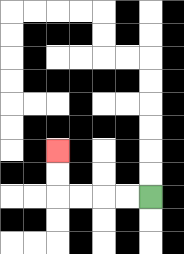{'start': '[6, 8]', 'end': '[2, 6]', 'path_directions': 'L,L,L,L,U,U', 'path_coordinates': '[[6, 8], [5, 8], [4, 8], [3, 8], [2, 8], [2, 7], [2, 6]]'}